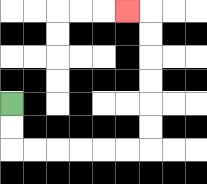{'start': '[0, 4]', 'end': '[5, 0]', 'path_directions': 'D,D,R,R,R,R,R,R,U,U,U,U,U,U,L', 'path_coordinates': '[[0, 4], [0, 5], [0, 6], [1, 6], [2, 6], [3, 6], [4, 6], [5, 6], [6, 6], [6, 5], [6, 4], [6, 3], [6, 2], [6, 1], [6, 0], [5, 0]]'}